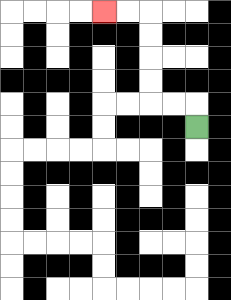{'start': '[8, 5]', 'end': '[4, 0]', 'path_directions': 'U,L,L,U,U,U,U,L,L', 'path_coordinates': '[[8, 5], [8, 4], [7, 4], [6, 4], [6, 3], [6, 2], [6, 1], [6, 0], [5, 0], [4, 0]]'}